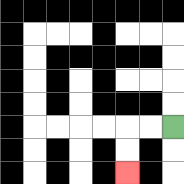{'start': '[7, 5]', 'end': '[5, 7]', 'path_directions': 'L,L,D,D', 'path_coordinates': '[[7, 5], [6, 5], [5, 5], [5, 6], [5, 7]]'}